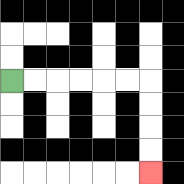{'start': '[0, 3]', 'end': '[6, 7]', 'path_directions': 'R,R,R,R,R,R,D,D,D,D', 'path_coordinates': '[[0, 3], [1, 3], [2, 3], [3, 3], [4, 3], [5, 3], [6, 3], [6, 4], [6, 5], [6, 6], [6, 7]]'}